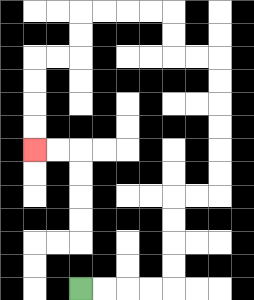{'start': '[3, 12]', 'end': '[1, 6]', 'path_directions': 'R,R,R,R,U,U,U,U,R,R,U,U,U,U,U,U,L,L,U,U,L,L,L,L,D,D,L,L,D,D,D,D', 'path_coordinates': '[[3, 12], [4, 12], [5, 12], [6, 12], [7, 12], [7, 11], [7, 10], [7, 9], [7, 8], [8, 8], [9, 8], [9, 7], [9, 6], [9, 5], [9, 4], [9, 3], [9, 2], [8, 2], [7, 2], [7, 1], [7, 0], [6, 0], [5, 0], [4, 0], [3, 0], [3, 1], [3, 2], [2, 2], [1, 2], [1, 3], [1, 4], [1, 5], [1, 6]]'}